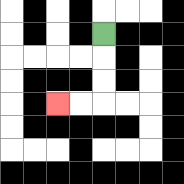{'start': '[4, 1]', 'end': '[2, 4]', 'path_directions': 'D,D,D,L,L', 'path_coordinates': '[[4, 1], [4, 2], [4, 3], [4, 4], [3, 4], [2, 4]]'}